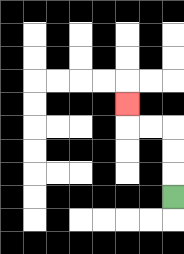{'start': '[7, 8]', 'end': '[5, 4]', 'path_directions': 'U,U,U,L,L,U', 'path_coordinates': '[[7, 8], [7, 7], [7, 6], [7, 5], [6, 5], [5, 5], [5, 4]]'}